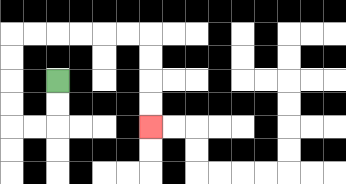{'start': '[2, 3]', 'end': '[6, 5]', 'path_directions': 'D,D,L,L,U,U,U,U,R,R,R,R,R,R,D,D,D,D', 'path_coordinates': '[[2, 3], [2, 4], [2, 5], [1, 5], [0, 5], [0, 4], [0, 3], [0, 2], [0, 1], [1, 1], [2, 1], [3, 1], [4, 1], [5, 1], [6, 1], [6, 2], [6, 3], [6, 4], [6, 5]]'}